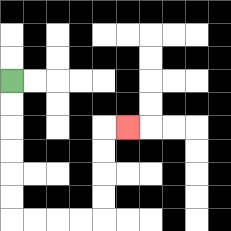{'start': '[0, 3]', 'end': '[5, 5]', 'path_directions': 'D,D,D,D,D,D,R,R,R,R,U,U,U,U,R', 'path_coordinates': '[[0, 3], [0, 4], [0, 5], [0, 6], [0, 7], [0, 8], [0, 9], [1, 9], [2, 9], [3, 9], [4, 9], [4, 8], [4, 7], [4, 6], [4, 5], [5, 5]]'}